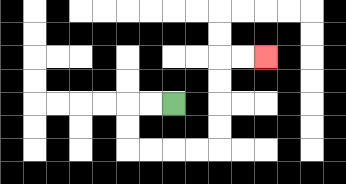{'start': '[7, 4]', 'end': '[11, 2]', 'path_directions': 'L,L,D,D,R,R,R,R,U,U,U,U,R,R', 'path_coordinates': '[[7, 4], [6, 4], [5, 4], [5, 5], [5, 6], [6, 6], [7, 6], [8, 6], [9, 6], [9, 5], [9, 4], [9, 3], [9, 2], [10, 2], [11, 2]]'}